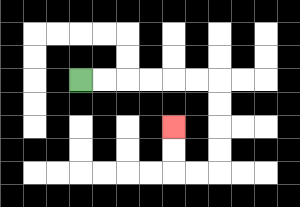{'start': '[3, 3]', 'end': '[7, 5]', 'path_directions': 'R,R,R,R,R,R,D,D,D,D,L,L,U,U', 'path_coordinates': '[[3, 3], [4, 3], [5, 3], [6, 3], [7, 3], [8, 3], [9, 3], [9, 4], [9, 5], [9, 6], [9, 7], [8, 7], [7, 7], [7, 6], [7, 5]]'}